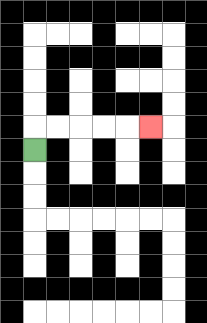{'start': '[1, 6]', 'end': '[6, 5]', 'path_directions': 'U,R,R,R,R,R', 'path_coordinates': '[[1, 6], [1, 5], [2, 5], [3, 5], [4, 5], [5, 5], [6, 5]]'}